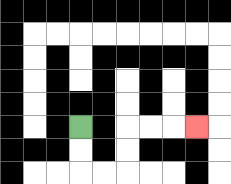{'start': '[3, 5]', 'end': '[8, 5]', 'path_directions': 'D,D,R,R,U,U,R,R,R', 'path_coordinates': '[[3, 5], [3, 6], [3, 7], [4, 7], [5, 7], [5, 6], [5, 5], [6, 5], [7, 5], [8, 5]]'}